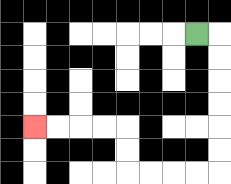{'start': '[8, 1]', 'end': '[1, 5]', 'path_directions': 'R,D,D,D,D,D,D,L,L,L,L,U,U,L,L,L,L', 'path_coordinates': '[[8, 1], [9, 1], [9, 2], [9, 3], [9, 4], [9, 5], [9, 6], [9, 7], [8, 7], [7, 7], [6, 7], [5, 7], [5, 6], [5, 5], [4, 5], [3, 5], [2, 5], [1, 5]]'}